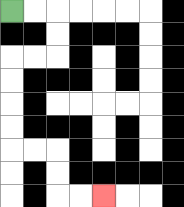{'start': '[0, 0]', 'end': '[4, 8]', 'path_directions': 'R,R,D,D,L,L,D,D,D,D,R,R,D,D,R,R', 'path_coordinates': '[[0, 0], [1, 0], [2, 0], [2, 1], [2, 2], [1, 2], [0, 2], [0, 3], [0, 4], [0, 5], [0, 6], [1, 6], [2, 6], [2, 7], [2, 8], [3, 8], [4, 8]]'}